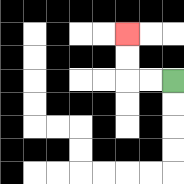{'start': '[7, 3]', 'end': '[5, 1]', 'path_directions': 'L,L,U,U', 'path_coordinates': '[[7, 3], [6, 3], [5, 3], [5, 2], [5, 1]]'}